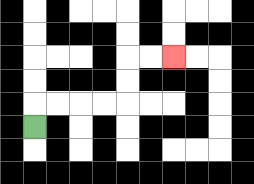{'start': '[1, 5]', 'end': '[7, 2]', 'path_directions': 'U,R,R,R,R,U,U,R,R', 'path_coordinates': '[[1, 5], [1, 4], [2, 4], [3, 4], [4, 4], [5, 4], [5, 3], [5, 2], [6, 2], [7, 2]]'}